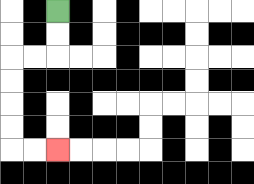{'start': '[2, 0]', 'end': '[2, 6]', 'path_directions': 'D,D,L,L,D,D,D,D,R,R', 'path_coordinates': '[[2, 0], [2, 1], [2, 2], [1, 2], [0, 2], [0, 3], [0, 4], [0, 5], [0, 6], [1, 6], [2, 6]]'}